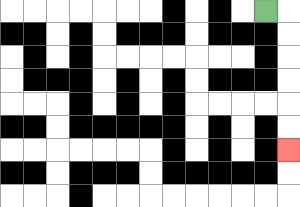{'start': '[11, 0]', 'end': '[12, 6]', 'path_directions': 'R,D,D,D,D,D,D', 'path_coordinates': '[[11, 0], [12, 0], [12, 1], [12, 2], [12, 3], [12, 4], [12, 5], [12, 6]]'}